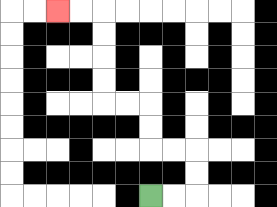{'start': '[6, 8]', 'end': '[2, 0]', 'path_directions': 'R,R,U,U,L,L,U,U,L,L,U,U,U,U,L,L', 'path_coordinates': '[[6, 8], [7, 8], [8, 8], [8, 7], [8, 6], [7, 6], [6, 6], [6, 5], [6, 4], [5, 4], [4, 4], [4, 3], [4, 2], [4, 1], [4, 0], [3, 0], [2, 0]]'}